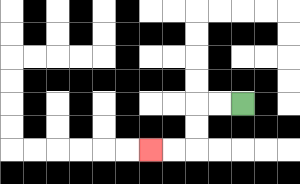{'start': '[10, 4]', 'end': '[6, 6]', 'path_directions': 'L,L,D,D,L,L', 'path_coordinates': '[[10, 4], [9, 4], [8, 4], [8, 5], [8, 6], [7, 6], [6, 6]]'}